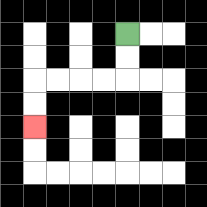{'start': '[5, 1]', 'end': '[1, 5]', 'path_directions': 'D,D,L,L,L,L,D,D', 'path_coordinates': '[[5, 1], [5, 2], [5, 3], [4, 3], [3, 3], [2, 3], [1, 3], [1, 4], [1, 5]]'}